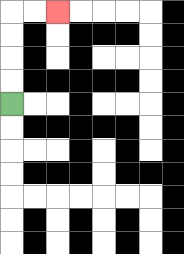{'start': '[0, 4]', 'end': '[2, 0]', 'path_directions': 'U,U,U,U,R,R', 'path_coordinates': '[[0, 4], [0, 3], [0, 2], [0, 1], [0, 0], [1, 0], [2, 0]]'}